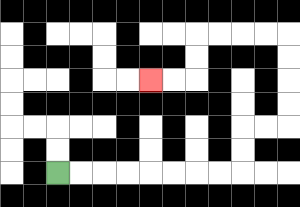{'start': '[2, 7]', 'end': '[6, 3]', 'path_directions': 'R,R,R,R,R,R,R,R,U,U,R,R,U,U,U,U,L,L,L,L,D,D,L,L', 'path_coordinates': '[[2, 7], [3, 7], [4, 7], [5, 7], [6, 7], [7, 7], [8, 7], [9, 7], [10, 7], [10, 6], [10, 5], [11, 5], [12, 5], [12, 4], [12, 3], [12, 2], [12, 1], [11, 1], [10, 1], [9, 1], [8, 1], [8, 2], [8, 3], [7, 3], [6, 3]]'}